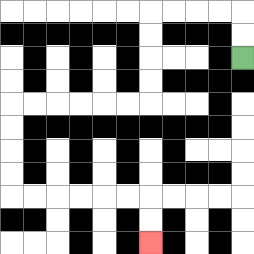{'start': '[10, 2]', 'end': '[6, 10]', 'path_directions': 'U,U,L,L,L,L,D,D,D,D,L,L,L,L,L,L,D,D,D,D,R,R,R,R,R,R,D,D', 'path_coordinates': '[[10, 2], [10, 1], [10, 0], [9, 0], [8, 0], [7, 0], [6, 0], [6, 1], [6, 2], [6, 3], [6, 4], [5, 4], [4, 4], [3, 4], [2, 4], [1, 4], [0, 4], [0, 5], [0, 6], [0, 7], [0, 8], [1, 8], [2, 8], [3, 8], [4, 8], [5, 8], [6, 8], [6, 9], [6, 10]]'}